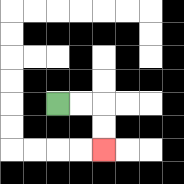{'start': '[2, 4]', 'end': '[4, 6]', 'path_directions': 'R,R,D,D', 'path_coordinates': '[[2, 4], [3, 4], [4, 4], [4, 5], [4, 6]]'}